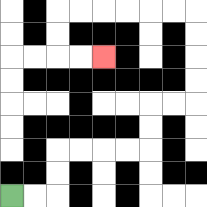{'start': '[0, 8]', 'end': '[4, 2]', 'path_directions': 'R,R,U,U,R,R,R,R,U,U,R,R,U,U,U,U,L,L,L,L,L,L,D,D,R,R', 'path_coordinates': '[[0, 8], [1, 8], [2, 8], [2, 7], [2, 6], [3, 6], [4, 6], [5, 6], [6, 6], [6, 5], [6, 4], [7, 4], [8, 4], [8, 3], [8, 2], [8, 1], [8, 0], [7, 0], [6, 0], [5, 0], [4, 0], [3, 0], [2, 0], [2, 1], [2, 2], [3, 2], [4, 2]]'}